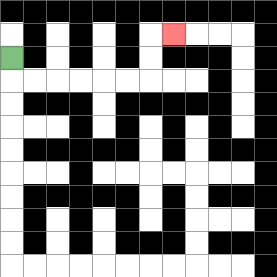{'start': '[0, 2]', 'end': '[7, 1]', 'path_directions': 'D,R,R,R,R,R,R,U,U,R', 'path_coordinates': '[[0, 2], [0, 3], [1, 3], [2, 3], [3, 3], [4, 3], [5, 3], [6, 3], [6, 2], [6, 1], [7, 1]]'}